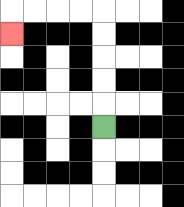{'start': '[4, 5]', 'end': '[0, 1]', 'path_directions': 'U,U,U,U,U,L,L,L,L,D', 'path_coordinates': '[[4, 5], [4, 4], [4, 3], [4, 2], [4, 1], [4, 0], [3, 0], [2, 0], [1, 0], [0, 0], [0, 1]]'}